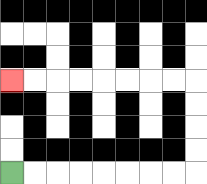{'start': '[0, 7]', 'end': '[0, 3]', 'path_directions': 'R,R,R,R,R,R,R,R,U,U,U,U,L,L,L,L,L,L,L,L', 'path_coordinates': '[[0, 7], [1, 7], [2, 7], [3, 7], [4, 7], [5, 7], [6, 7], [7, 7], [8, 7], [8, 6], [8, 5], [8, 4], [8, 3], [7, 3], [6, 3], [5, 3], [4, 3], [3, 3], [2, 3], [1, 3], [0, 3]]'}